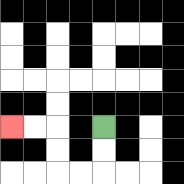{'start': '[4, 5]', 'end': '[0, 5]', 'path_directions': 'D,D,L,L,U,U,L,L', 'path_coordinates': '[[4, 5], [4, 6], [4, 7], [3, 7], [2, 7], [2, 6], [2, 5], [1, 5], [0, 5]]'}